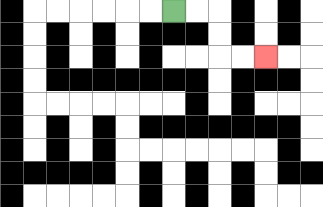{'start': '[7, 0]', 'end': '[11, 2]', 'path_directions': 'R,R,D,D,R,R', 'path_coordinates': '[[7, 0], [8, 0], [9, 0], [9, 1], [9, 2], [10, 2], [11, 2]]'}